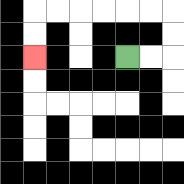{'start': '[5, 2]', 'end': '[1, 2]', 'path_directions': 'R,R,U,U,L,L,L,L,L,L,D,D', 'path_coordinates': '[[5, 2], [6, 2], [7, 2], [7, 1], [7, 0], [6, 0], [5, 0], [4, 0], [3, 0], [2, 0], [1, 0], [1, 1], [1, 2]]'}